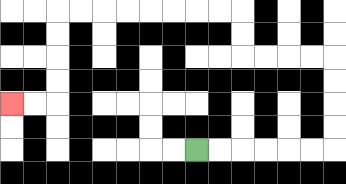{'start': '[8, 6]', 'end': '[0, 4]', 'path_directions': 'R,R,R,R,R,R,U,U,U,U,L,L,L,L,U,U,L,L,L,L,L,L,L,L,D,D,D,D,L,L', 'path_coordinates': '[[8, 6], [9, 6], [10, 6], [11, 6], [12, 6], [13, 6], [14, 6], [14, 5], [14, 4], [14, 3], [14, 2], [13, 2], [12, 2], [11, 2], [10, 2], [10, 1], [10, 0], [9, 0], [8, 0], [7, 0], [6, 0], [5, 0], [4, 0], [3, 0], [2, 0], [2, 1], [2, 2], [2, 3], [2, 4], [1, 4], [0, 4]]'}